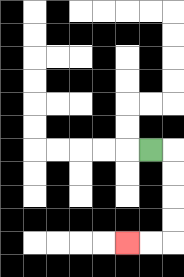{'start': '[6, 6]', 'end': '[5, 10]', 'path_directions': 'R,D,D,D,D,L,L', 'path_coordinates': '[[6, 6], [7, 6], [7, 7], [7, 8], [7, 9], [7, 10], [6, 10], [5, 10]]'}